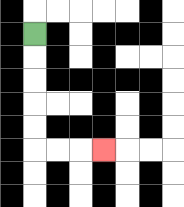{'start': '[1, 1]', 'end': '[4, 6]', 'path_directions': 'D,D,D,D,D,R,R,R', 'path_coordinates': '[[1, 1], [1, 2], [1, 3], [1, 4], [1, 5], [1, 6], [2, 6], [3, 6], [4, 6]]'}